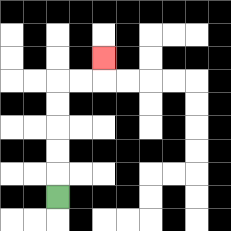{'start': '[2, 8]', 'end': '[4, 2]', 'path_directions': 'U,U,U,U,U,R,R,U', 'path_coordinates': '[[2, 8], [2, 7], [2, 6], [2, 5], [2, 4], [2, 3], [3, 3], [4, 3], [4, 2]]'}